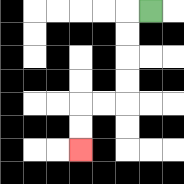{'start': '[6, 0]', 'end': '[3, 6]', 'path_directions': 'L,D,D,D,D,L,L,D,D', 'path_coordinates': '[[6, 0], [5, 0], [5, 1], [5, 2], [5, 3], [5, 4], [4, 4], [3, 4], [3, 5], [3, 6]]'}